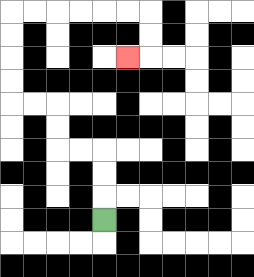{'start': '[4, 9]', 'end': '[5, 2]', 'path_directions': 'U,U,U,L,L,U,U,L,L,U,U,U,U,R,R,R,R,R,R,D,D,L', 'path_coordinates': '[[4, 9], [4, 8], [4, 7], [4, 6], [3, 6], [2, 6], [2, 5], [2, 4], [1, 4], [0, 4], [0, 3], [0, 2], [0, 1], [0, 0], [1, 0], [2, 0], [3, 0], [4, 0], [5, 0], [6, 0], [6, 1], [6, 2], [5, 2]]'}